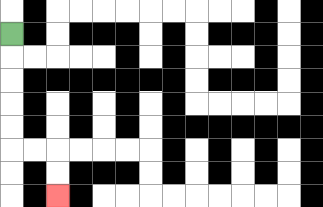{'start': '[0, 1]', 'end': '[2, 8]', 'path_directions': 'D,D,D,D,D,R,R,D,D', 'path_coordinates': '[[0, 1], [0, 2], [0, 3], [0, 4], [0, 5], [0, 6], [1, 6], [2, 6], [2, 7], [2, 8]]'}